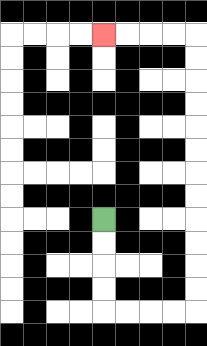{'start': '[4, 9]', 'end': '[4, 1]', 'path_directions': 'D,D,D,D,R,R,R,R,U,U,U,U,U,U,U,U,U,U,U,U,L,L,L,L', 'path_coordinates': '[[4, 9], [4, 10], [4, 11], [4, 12], [4, 13], [5, 13], [6, 13], [7, 13], [8, 13], [8, 12], [8, 11], [8, 10], [8, 9], [8, 8], [8, 7], [8, 6], [8, 5], [8, 4], [8, 3], [8, 2], [8, 1], [7, 1], [6, 1], [5, 1], [4, 1]]'}